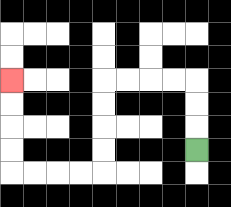{'start': '[8, 6]', 'end': '[0, 3]', 'path_directions': 'U,U,U,L,L,L,L,D,D,D,D,L,L,L,L,U,U,U,U', 'path_coordinates': '[[8, 6], [8, 5], [8, 4], [8, 3], [7, 3], [6, 3], [5, 3], [4, 3], [4, 4], [4, 5], [4, 6], [4, 7], [3, 7], [2, 7], [1, 7], [0, 7], [0, 6], [0, 5], [0, 4], [0, 3]]'}